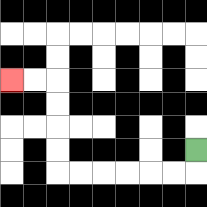{'start': '[8, 6]', 'end': '[0, 3]', 'path_directions': 'D,L,L,L,L,L,L,U,U,U,U,L,L', 'path_coordinates': '[[8, 6], [8, 7], [7, 7], [6, 7], [5, 7], [4, 7], [3, 7], [2, 7], [2, 6], [2, 5], [2, 4], [2, 3], [1, 3], [0, 3]]'}